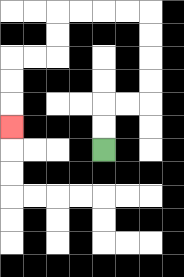{'start': '[4, 6]', 'end': '[0, 5]', 'path_directions': 'U,U,R,R,U,U,U,U,L,L,L,L,D,D,L,L,D,D,D', 'path_coordinates': '[[4, 6], [4, 5], [4, 4], [5, 4], [6, 4], [6, 3], [6, 2], [6, 1], [6, 0], [5, 0], [4, 0], [3, 0], [2, 0], [2, 1], [2, 2], [1, 2], [0, 2], [0, 3], [0, 4], [0, 5]]'}